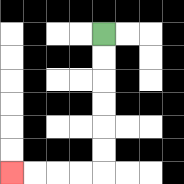{'start': '[4, 1]', 'end': '[0, 7]', 'path_directions': 'D,D,D,D,D,D,L,L,L,L', 'path_coordinates': '[[4, 1], [4, 2], [4, 3], [4, 4], [4, 5], [4, 6], [4, 7], [3, 7], [2, 7], [1, 7], [0, 7]]'}